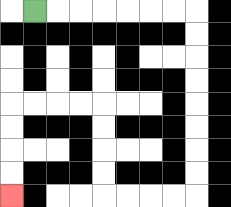{'start': '[1, 0]', 'end': '[0, 8]', 'path_directions': 'R,R,R,R,R,R,R,D,D,D,D,D,D,D,D,L,L,L,L,U,U,U,U,L,L,L,L,D,D,D,D', 'path_coordinates': '[[1, 0], [2, 0], [3, 0], [4, 0], [5, 0], [6, 0], [7, 0], [8, 0], [8, 1], [8, 2], [8, 3], [8, 4], [8, 5], [8, 6], [8, 7], [8, 8], [7, 8], [6, 8], [5, 8], [4, 8], [4, 7], [4, 6], [4, 5], [4, 4], [3, 4], [2, 4], [1, 4], [0, 4], [0, 5], [0, 6], [0, 7], [0, 8]]'}